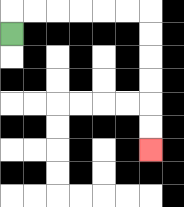{'start': '[0, 1]', 'end': '[6, 6]', 'path_directions': 'U,R,R,R,R,R,R,D,D,D,D,D,D', 'path_coordinates': '[[0, 1], [0, 0], [1, 0], [2, 0], [3, 0], [4, 0], [5, 0], [6, 0], [6, 1], [6, 2], [6, 3], [6, 4], [6, 5], [6, 6]]'}